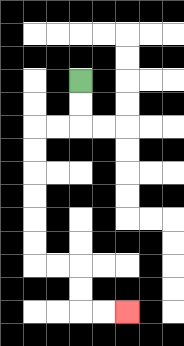{'start': '[3, 3]', 'end': '[5, 13]', 'path_directions': 'D,D,L,L,D,D,D,D,D,D,R,R,D,D,R,R', 'path_coordinates': '[[3, 3], [3, 4], [3, 5], [2, 5], [1, 5], [1, 6], [1, 7], [1, 8], [1, 9], [1, 10], [1, 11], [2, 11], [3, 11], [3, 12], [3, 13], [4, 13], [5, 13]]'}